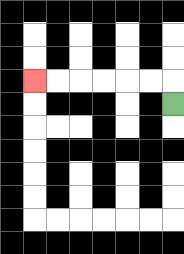{'start': '[7, 4]', 'end': '[1, 3]', 'path_directions': 'U,L,L,L,L,L,L', 'path_coordinates': '[[7, 4], [7, 3], [6, 3], [5, 3], [4, 3], [3, 3], [2, 3], [1, 3]]'}